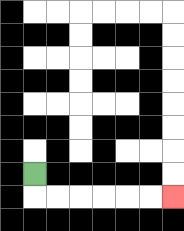{'start': '[1, 7]', 'end': '[7, 8]', 'path_directions': 'D,R,R,R,R,R,R', 'path_coordinates': '[[1, 7], [1, 8], [2, 8], [3, 8], [4, 8], [5, 8], [6, 8], [7, 8]]'}